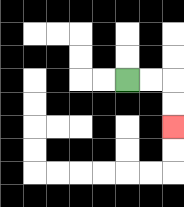{'start': '[5, 3]', 'end': '[7, 5]', 'path_directions': 'R,R,D,D', 'path_coordinates': '[[5, 3], [6, 3], [7, 3], [7, 4], [7, 5]]'}